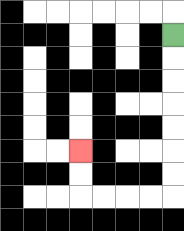{'start': '[7, 1]', 'end': '[3, 6]', 'path_directions': 'D,D,D,D,D,D,D,L,L,L,L,U,U', 'path_coordinates': '[[7, 1], [7, 2], [7, 3], [7, 4], [7, 5], [7, 6], [7, 7], [7, 8], [6, 8], [5, 8], [4, 8], [3, 8], [3, 7], [3, 6]]'}